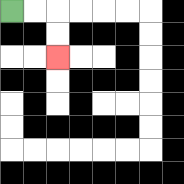{'start': '[0, 0]', 'end': '[2, 2]', 'path_directions': 'R,R,D,D', 'path_coordinates': '[[0, 0], [1, 0], [2, 0], [2, 1], [2, 2]]'}